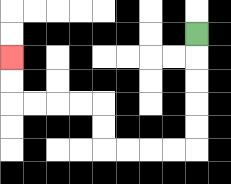{'start': '[8, 1]', 'end': '[0, 2]', 'path_directions': 'D,D,D,D,D,L,L,L,L,U,U,L,L,L,L,U,U', 'path_coordinates': '[[8, 1], [8, 2], [8, 3], [8, 4], [8, 5], [8, 6], [7, 6], [6, 6], [5, 6], [4, 6], [4, 5], [4, 4], [3, 4], [2, 4], [1, 4], [0, 4], [0, 3], [0, 2]]'}